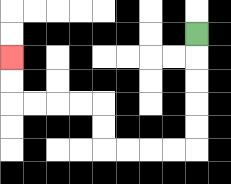{'start': '[8, 1]', 'end': '[0, 2]', 'path_directions': 'D,D,D,D,D,L,L,L,L,U,U,L,L,L,L,U,U', 'path_coordinates': '[[8, 1], [8, 2], [8, 3], [8, 4], [8, 5], [8, 6], [7, 6], [6, 6], [5, 6], [4, 6], [4, 5], [4, 4], [3, 4], [2, 4], [1, 4], [0, 4], [0, 3], [0, 2]]'}